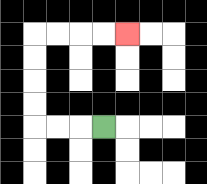{'start': '[4, 5]', 'end': '[5, 1]', 'path_directions': 'L,L,L,U,U,U,U,R,R,R,R', 'path_coordinates': '[[4, 5], [3, 5], [2, 5], [1, 5], [1, 4], [1, 3], [1, 2], [1, 1], [2, 1], [3, 1], [4, 1], [5, 1]]'}